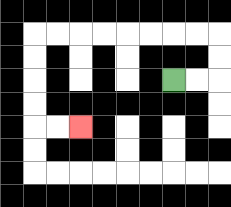{'start': '[7, 3]', 'end': '[3, 5]', 'path_directions': 'R,R,U,U,L,L,L,L,L,L,L,L,D,D,D,D,R,R', 'path_coordinates': '[[7, 3], [8, 3], [9, 3], [9, 2], [9, 1], [8, 1], [7, 1], [6, 1], [5, 1], [4, 1], [3, 1], [2, 1], [1, 1], [1, 2], [1, 3], [1, 4], [1, 5], [2, 5], [3, 5]]'}